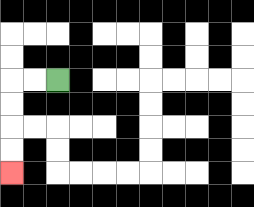{'start': '[2, 3]', 'end': '[0, 7]', 'path_directions': 'L,L,D,D,D,D', 'path_coordinates': '[[2, 3], [1, 3], [0, 3], [0, 4], [0, 5], [0, 6], [0, 7]]'}